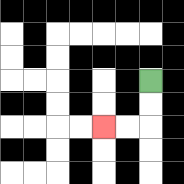{'start': '[6, 3]', 'end': '[4, 5]', 'path_directions': 'D,D,L,L', 'path_coordinates': '[[6, 3], [6, 4], [6, 5], [5, 5], [4, 5]]'}